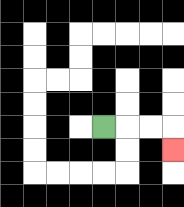{'start': '[4, 5]', 'end': '[7, 6]', 'path_directions': 'R,R,R,D', 'path_coordinates': '[[4, 5], [5, 5], [6, 5], [7, 5], [7, 6]]'}